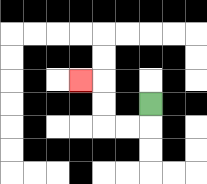{'start': '[6, 4]', 'end': '[3, 3]', 'path_directions': 'D,L,L,U,U,L', 'path_coordinates': '[[6, 4], [6, 5], [5, 5], [4, 5], [4, 4], [4, 3], [3, 3]]'}